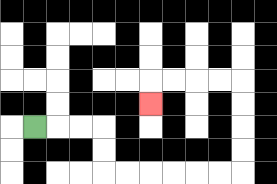{'start': '[1, 5]', 'end': '[6, 4]', 'path_directions': 'R,R,R,D,D,R,R,R,R,R,R,U,U,U,U,L,L,L,L,D', 'path_coordinates': '[[1, 5], [2, 5], [3, 5], [4, 5], [4, 6], [4, 7], [5, 7], [6, 7], [7, 7], [8, 7], [9, 7], [10, 7], [10, 6], [10, 5], [10, 4], [10, 3], [9, 3], [8, 3], [7, 3], [6, 3], [6, 4]]'}